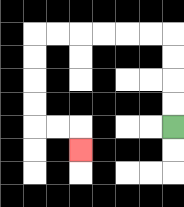{'start': '[7, 5]', 'end': '[3, 6]', 'path_directions': 'U,U,U,U,L,L,L,L,L,L,D,D,D,D,R,R,D', 'path_coordinates': '[[7, 5], [7, 4], [7, 3], [7, 2], [7, 1], [6, 1], [5, 1], [4, 1], [3, 1], [2, 1], [1, 1], [1, 2], [1, 3], [1, 4], [1, 5], [2, 5], [3, 5], [3, 6]]'}